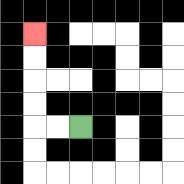{'start': '[3, 5]', 'end': '[1, 1]', 'path_directions': 'L,L,U,U,U,U', 'path_coordinates': '[[3, 5], [2, 5], [1, 5], [1, 4], [1, 3], [1, 2], [1, 1]]'}